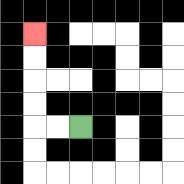{'start': '[3, 5]', 'end': '[1, 1]', 'path_directions': 'L,L,U,U,U,U', 'path_coordinates': '[[3, 5], [2, 5], [1, 5], [1, 4], [1, 3], [1, 2], [1, 1]]'}